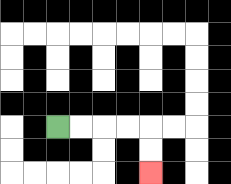{'start': '[2, 5]', 'end': '[6, 7]', 'path_directions': 'R,R,R,R,D,D', 'path_coordinates': '[[2, 5], [3, 5], [4, 5], [5, 5], [6, 5], [6, 6], [6, 7]]'}